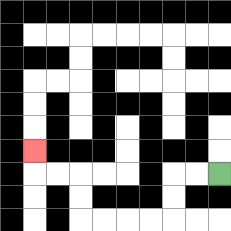{'start': '[9, 7]', 'end': '[1, 6]', 'path_directions': 'L,L,D,D,L,L,L,L,U,U,L,L,U', 'path_coordinates': '[[9, 7], [8, 7], [7, 7], [7, 8], [7, 9], [6, 9], [5, 9], [4, 9], [3, 9], [3, 8], [3, 7], [2, 7], [1, 7], [1, 6]]'}